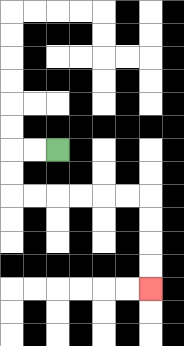{'start': '[2, 6]', 'end': '[6, 12]', 'path_directions': 'L,L,D,D,R,R,R,R,R,R,D,D,D,D', 'path_coordinates': '[[2, 6], [1, 6], [0, 6], [0, 7], [0, 8], [1, 8], [2, 8], [3, 8], [4, 8], [5, 8], [6, 8], [6, 9], [6, 10], [6, 11], [6, 12]]'}